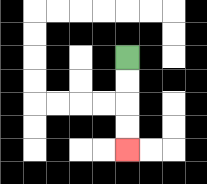{'start': '[5, 2]', 'end': '[5, 6]', 'path_directions': 'D,D,D,D', 'path_coordinates': '[[5, 2], [5, 3], [5, 4], [5, 5], [5, 6]]'}